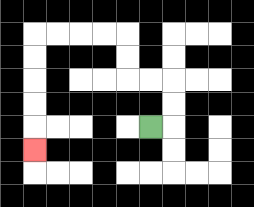{'start': '[6, 5]', 'end': '[1, 6]', 'path_directions': 'R,U,U,L,L,U,U,L,L,L,L,D,D,D,D,D', 'path_coordinates': '[[6, 5], [7, 5], [7, 4], [7, 3], [6, 3], [5, 3], [5, 2], [5, 1], [4, 1], [3, 1], [2, 1], [1, 1], [1, 2], [1, 3], [1, 4], [1, 5], [1, 6]]'}